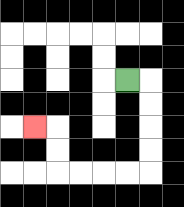{'start': '[5, 3]', 'end': '[1, 5]', 'path_directions': 'R,D,D,D,D,L,L,L,L,U,U,L', 'path_coordinates': '[[5, 3], [6, 3], [6, 4], [6, 5], [6, 6], [6, 7], [5, 7], [4, 7], [3, 7], [2, 7], [2, 6], [2, 5], [1, 5]]'}